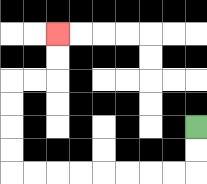{'start': '[8, 5]', 'end': '[2, 1]', 'path_directions': 'D,D,L,L,L,L,L,L,L,L,U,U,U,U,R,R,U,U', 'path_coordinates': '[[8, 5], [8, 6], [8, 7], [7, 7], [6, 7], [5, 7], [4, 7], [3, 7], [2, 7], [1, 7], [0, 7], [0, 6], [0, 5], [0, 4], [0, 3], [1, 3], [2, 3], [2, 2], [2, 1]]'}